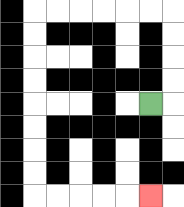{'start': '[6, 4]', 'end': '[6, 8]', 'path_directions': 'R,U,U,U,U,L,L,L,L,L,L,D,D,D,D,D,D,D,D,R,R,R,R,R', 'path_coordinates': '[[6, 4], [7, 4], [7, 3], [7, 2], [7, 1], [7, 0], [6, 0], [5, 0], [4, 0], [3, 0], [2, 0], [1, 0], [1, 1], [1, 2], [1, 3], [1, 4], [1, 5], [1, 6], [1, 7], [1, 8], [2, 8], [3, 8], [4, 8], [5, 8], [6, 8]]'}